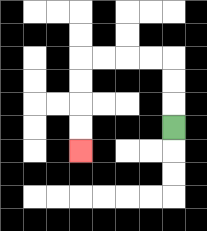{'start': '[7, 5]', 'end': '[3, 6]', 'path_directions': 'U,U,U,L,L,L,L,D,D,D,D', 'path_coordinates': '[[7, 5], [7, 4], [7, 3], [7, 2], [6, 2], [5, 2], [4, 2], [3, 2], [3, 3], [3, 4], [3, 5], [3, 6]]'}